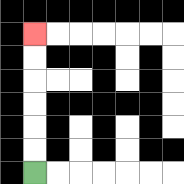{'start': '[1, 7]', 'end': '[1, 1]', 'path_directions': 'U,U,U,U,U,U', 'path_coordinates': '[[1, 7], [1, 6], [1, 5], [1, 4], [1, 3], [1, 2], [1, 1]]'}